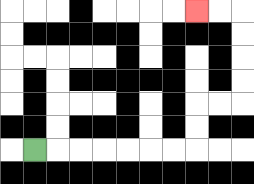{'start': '[1, 6]', 'end': '[8, 0]', 'path_directions': 'R,R,R,R,R,R,R,U,U,R,R,U,U,U,U,L,L', 'path_coordinates': '[[1, 6], [2, 6], [3, 6], [4, 6], [5, 6], [6, 6], [7, 6], [8, 6], [8, 5], [8, 4], [9, 4], [10, 4], [10, 3], [10, 2], [10, 1], [10, 0], [9, 0], [8, 0]]'}